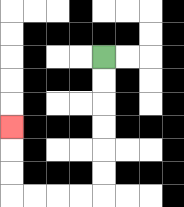{'start': '[4, 2]', 'end': '[0, 5]', 'path_directions': 'D,D,D,D,D,D,L,L,L,L,U,U,U', 'path_coordinates': '[[4, 2], [4, 3], [4, 4], [4, 5], [4, 6], [4, 7], [4, 8], [3, 8], [2, 8], [1, 8], [0, 8], [0, 7], [0, 6], [0, 5]]'}